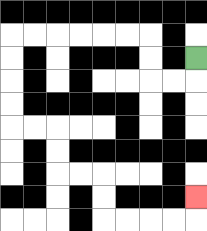{'start': '[8, 2]', 'end': '[8, 8]', 'path_directions': 'D,L,L,U,U,L,L,L,L,L,L,D,D,D,D,R,R,D,D,R,R,D,D,R,R,R,R,U', 'path_coordinates': '[[8, 2], [8, 3], [7, 3], [6, 3], [6, 2], [6, 1], [5, 1], [4, 1], [3, 1], [2, 1], [1, 1], [0, 1], [0, 2], [0, 3], [0, 4], [0, 5], [1, 5], [2, 5], [2, 6], [2, 7], [3, 7], [4, 7], [4, 8], [4, 9], [5, 9], [6, 9], [7, 9], [8, 9], [8, 8]]'}